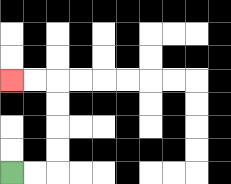{'start': '[0, 7]', 'end': '[0, 3]', 'path_directions': 'R,R,U,U,U,U,L,L', 'path_coordinates': '[[0, 7], [1, 7], [2, 7], [2, 6], [2, 5], [2, 4], [2, 3], [1, 3], [0, 3]]'}